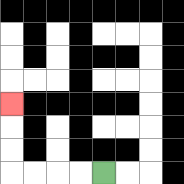{'start': '[4, 7]', 'end': '[0, 4]', 'path_directions': 'L,L,L,L,U,U,U', 'path_coordinates': '[[4, 7], [3, 7], [2, 7], [1, 7], [0, 7], [0, 6], [0, 5], [0, 4]]'}